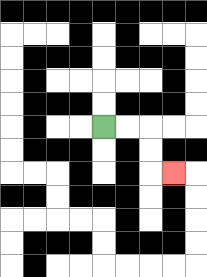{'start': '[4, 5]', 'end': '[7, 7]', 'path_directions': 'R,R,D,D,R', 'path_coordinates': '[[4, 5], [5, 5], [6, 5], [6, 6], [6, 7], [7, 7]]'}